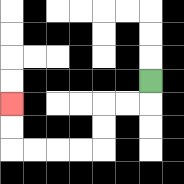{'start': '[6, 3]', 'end': '[0, 4]', 'path_directions': 'D,L,L,D,D,L,L,L,L,U,U', 'path_coordinates': '[[6, 3], [6, 4], [5, 4], [4, 4], [4, 5], [4, 6], [3, 6], [2, 6], [1, 6], [0, 6], [0, 5], [0, 4]]'}